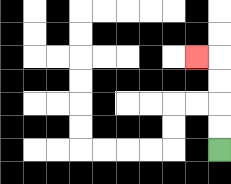{'start': '[9, 6]', 'end': '[8, 2]', 'path_directions': 'U,U,U,U,L', 'path_coordinates': '[[9, 6], [9, 5], [9, 4], [9, 3], [9, 2], [8, 2]]'}